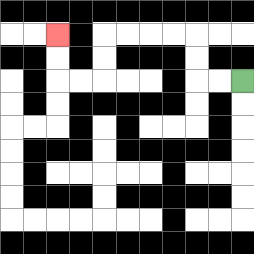{'start': '[10, 3]', 'end': '[2, 1]', 'path_directions': 'L,L,U,U,L,L,L,L,D,D,L,L,U,U', 'path_coordinates': '[[10, 3], [9, 3], [8, 3], [8, 2], [8, 1], [7, 1], [6, 1], [5, 1], [4, 1], [4, 2], [4, 3], [3, 3], [2, 3], [2, 2], [2, 1]]'}